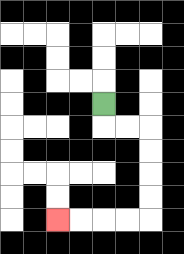{'start': '[4, 4]', 'end': '[2, 9]', 'path_directions': 'D,R,R,D,D,D,D,L,L,L,L', 'path_coordinates': '[[4, 4], [4, 5], [5, 5], [6, 5], [6, 6], [6, 7], [6, 8], [6, 9], [5, 9], [4, 9], [3, 9], [2, 9]]'}